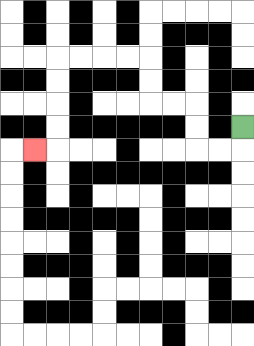{'start': '[10, 5]', 'end': '[1, 6]', 'path_directions': 'D,L,L,U,U,L,L,U,U,L,L,L,L,D,D,D,D,L', 'path_coordinates': '[[10, 5], [10, 6], [9, 6], [8, 6], [8, 5], [8, 4], [7, 4], [6, 4], [6, 3], [6, 2], [5, 2], [4, 2], [3, 2], [2, 2], [2, 3], [2, 4], [2, 5], [2, 6], [1, 6]]'}